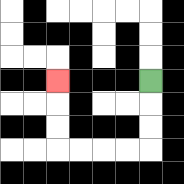{'start': '[6, 3]', 'end': '[2, 3]', 'path_directions': 'D,D,D,L,L,L,L,U,U,U', 'path_coordinates': '[[6, 3], [6, 4], [6, 5], [6, 6], [5, 6], [4, 6], [3, 6], [2, 6], [2, 5], [2, 4], [2, 3]]'}